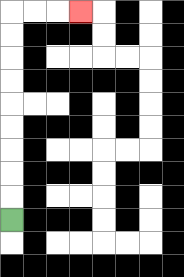{'start': '[0, 9]', 'end': '[3, 0]', 'path_directions': 'U,U,U,U,U,U,U,U,U,R,R,R', 'path_coordinates': '[[0, 9], [0, 8], [0, 7], [0, 6], [0, 5], [0, 4], [0, 3], [0, 2], [0, 1], [0, 0], [1, 0], [2, 0], [3, 0]]'}